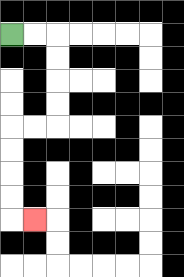{'start': '[0, 1]', 'end': '[1, 9]', 'path_directions': 'R,R,D,D,D,D,L,L,D,D,D,D,R', 'path_coordinates': '[[0, 1], [1, 1], [2, 1], [2, 2], [2, 3], [2, 4], [2, 5], [1, 5], [0, 5], [0, 6], [0, 7], [0, 8], [0, 9], [1, 9]]'}